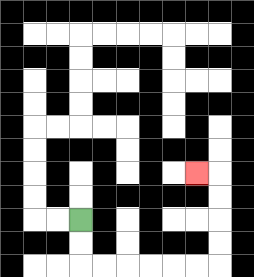{'start': '[3, 9]', 'end': '[8, 7]', 'path_directions': 'D,D,R,R,R,R,R,R,U,U,U,U,L', 'path_coordinates': '[[3, 9], [3, 10], [3, 11], [4, 11], [5, 11], [6, 11], [7, 11], [8, 11], [9, 11], [9, 10], [9, 9], [9, 8], [9, 7], [8, 7]]'}